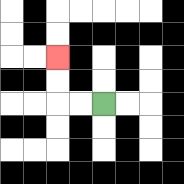{'start': '[4, 4]', 'end': '[2, 2]', 'path_directions': 'L,L,U,U', 'path_coordinates': '[[4, 4], [3, 4], [2, 4], [2, 3], [2, 2]]'}